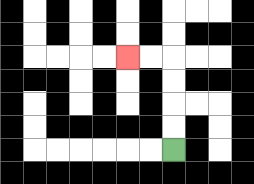{'start': '[7, 6]', 'end': '[5, 2]', 'path_directions': 'U,U,U,U,L,L', 'path_coordinates': '[[7, 6], [7, 5], [7, 4], [7, 3], [7, 2], [6, 2], [5, 2]]'}